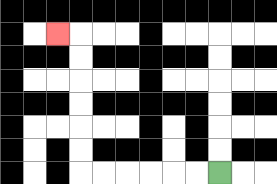{'start': '[9, 7]', 'end': '[2, 1]', 'path_directions': 'L,L,L,L,L,L,U,U,U,U,U,U,L', 'path_coordinates': '[[9, 7], [8, 7], [7, 7], [6, 7], [5, 7], [4, 7], [3, 7], [3, 6], [3, 5], [3, 4], [3, 3], [3, 2], [3, 1], [2, 1]]'}